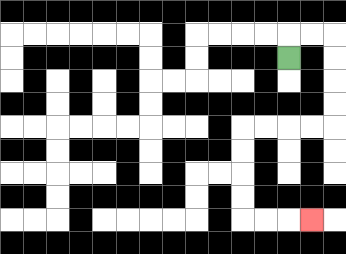{'start': '[12, 2]', 'end': '[13, 9]', 'path_directions': 'U,R,R,D,D,D,D,L,L,L,L,D,D,D,D,R,R,R', 'path_coordinates': '[[12, 2], [12, 1], [13, 1], [14, 1], [14, 2], [14, 3], [14, 4], [14, 5], [13, 5], [12, 5], [11, 5], [10, 5], [10, 6], [10, 7], [10, 8], [10, 9], [11, 9], [12, 9], [13, 9]]'}